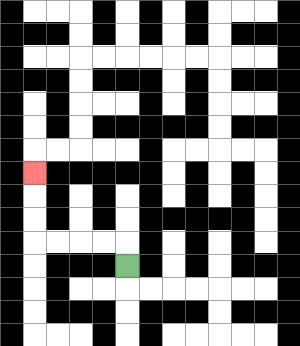{'start': '[5, 11]', 'end': '[1, 7]', 'path_directions': 'U,L,L,L,L,U,U,U', 'path_coordinates': '[[5, 11], [5, 10], [4, 10], [3, 10], [2, 10], [1, 10], [1, 9], [1, 8], [1, 7]]'}